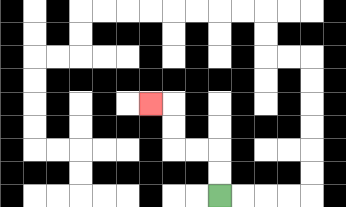{'start': '[9, 8]', 'end': '[6, 4]', 'path_directions': 'U,U,L,L,U,U,L', 'path_coordinates': '[[9, 8], [9, 7], [9, 6], [8, 6], [7, 6], [7, 5], [7, 4], [6, 4]]'}